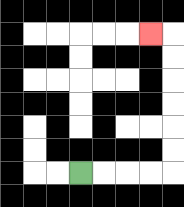{'start': '[3, 7]', 'end': '[6, 1]', 'path_directions': 'R,R,R,R,U,U,U,U,U,U,L', 'path_coordinates': '[[3, 7], [4, 7], [5, 7], [6, 7], [7, 7], [7, 6], [7, 5], [7, 4], [7, 3], [7, 2], [7, 1], [6, 1]]'}